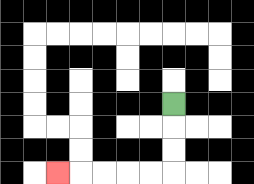{'start': '[7, 4]', 'end': '[2, 7]', 'path_directions': 'D,D,D,L,L,L,L,L', 'path_coordinates': '[[7, 4], [7, 5], [7, 6], [7, 7], [6, 7], [5, 7], [4, 7], [3, 7], [2, 7]]'}